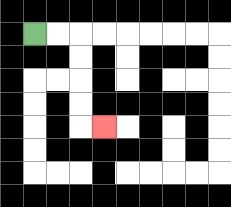{'start': '[1, 1]', 'end': '[4, 5]', 'path_directions': 'R,R,D,D,D,D,R', 'path_coordinates': '[[1, 1], [2, 1], [3, 1], [3, 2], [3, 3], [3, 4], [3, 5], [4, 5]]'}